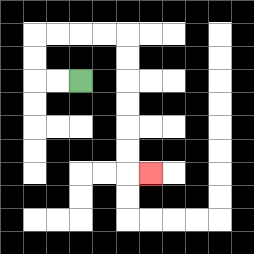{'start': '[3, 3]', 'end': '[6, 7]', 'path_directions': 'L,L,U,U,R,R,R,R,D,D,D,D,D,D,R', 'path_coordinates': '[[3, 3], [2, 3], [1, 3], [1, 2], [1, 1], [2, 1], [3, 1], [4, 1], [5, 1], [5, 2], [5, 3], [5, 4], [5, 5], [5, 6], [5, 7], [6, 7]]'}